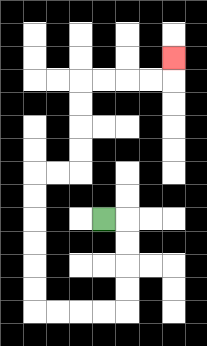{'start': '[4, 9]', 'end': '[7, 2]', 'path_directions': 'R,D,D,D,D,L,L,L,L,U,U,U,U,U,U,R,R,U,U,U,U,R,R,R,R,U', 'path_coordinates': '[[4, 9], [5, 9], [5, 10], [5, 11], [5, 12], [5, 13], [4, 13], [3, 13], [2, 13], [1, 13], [1, 12], [1, 11], [1, 10], [1, 9], [1, 8], [1, 7], [2, 7], [3, 7], [3, 6], [3, 5], [3, 4], [3, 3], [4, 3], [5, 3], [6, 3], [7, 3], [7, 2]]'}